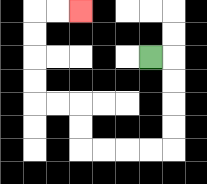{'start': '[6, 2]', 'end': '[3, 0]', 'path_directions': 'R,D,D,D,D,L,L,L,L,U,U,L,L,U,U,U,U,R,R', 'path_coordinates': '[[6, 2], [7, 2], [7, 3], [7, 4], [7, 5], [7, 6], [6, 6], [5, 6], [4, 6], [3, 6], [3, 5], [3, 4], [2, 4], [1, 4], [1, 3], [1, 2], [1, 1], [1, 0], [2, 0], [3, 0]]'}